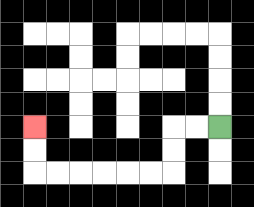{'start': '[9, 5]', 'end': '[1, 5]', 'path_directions': 'L,L,D,D,L,L,L,L,L,L,U,U', 'path_coordinates': '[[9, 5], [8, 5], [7, 5], [7, 6], [7, 7], [6, 7], [5, 7], [4, 7], [3, 7], [2, 7], [1, 7], [1, 6], [1, 5]]'}